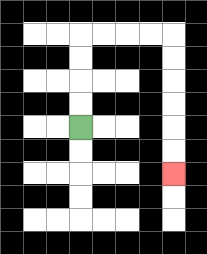{'start': '[3, 5]', 'end': '[7, 7]', 'path_directions': 'U,U,U,U,R,R,R,R,D,D,D,D,D,D', 'path_coordinates': '[[3, 5], [3, 4], [3, 3], [3, 2], [3, 1], [4, 1], [5, 1], [6, 1], [7, 1], [7, 2], [7, 3], [7, 4], [7, 5], [7, 6], [7, 7]]'}